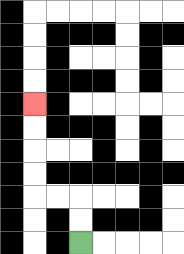{'start': '[3, 10]', 'end': '[1, 4]', 'path_directions': 'U,U,L,L,U,U,U,U', 'path_coordinates': '[[3, 10], [3, 9], [3, 8], [2, 8], [1, 8], [1, 7], [1, 6], [1, 5], [1, 4]]'}